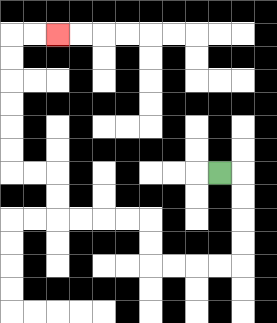{'start': '[9, 7]', 'end': '[2, 1]', 'path_directions': 'R,D,D,D,D,L,L,L,L,U,U,L,L,L,L,U,U,L,L,U,U,U,U,U,U,R,R', 'path_coordinates': '[[9, 7], [10, 7], [10, 8], [10, 9], [10, 10], [10, 11], [9, 11], [8, 11], [7, 11], [6, 11], [6, 10], [6, 9], [5, 9], [4, 9], [3, 9], [2, 9], [2, 8], [2, 7], [1, 7], [0, 7], [0, 6], [0, 5], [0, 4], [0, 3], [0, 2], [0, 1], [1, 1], [2, 1]]'}